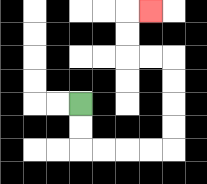{'start': '[3, 4]', 'end': '[6, 0]', 'path_directions': 'D,D,R,R,R,R,U,U,U,U,L,L,U,U,R', 'path_coordinates': '[[3, 4], [3, 5], [3, 6], [4, 6], [5, 6], [6, 6], [7, 6], [7, 5], [7, 4], [7, 3], [7, 2], [6, 2], [5, 2], [5, 1], [5, 0], [6, 0]]'}